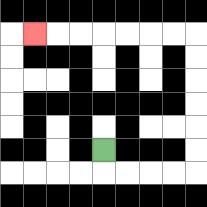{'start': '[4, 6]', 'end': '[1, 1]', 'path_directions': 'D,R,R,R,R,U,U,U,U,U,U,L,L,L,L,L,L,L', 'path_coordinates': '[[4, 6], [4, 7], [5, 7], [6, 7], [7, 7], [8, 7], [8, 6], [8, 5], [8, 4], [8, 3], [8, 2], [8, 1], [7, 1], [6, 1], [5, 1], [4, 1], [3, 1], [2, 1], [1, 1]]'}